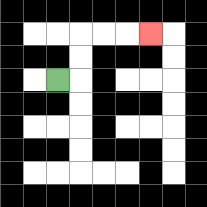{'start': '[2, 3]', 'end': '[6, 1]', 'path_directions': 'R,U,U,R,R,R', 'path_coordinates': '[[2, 3], [3, 3], [3, 2], [3, 1], [4, 1], [5, 1], [6, 1]]'}